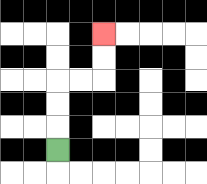{'start': '[2, 6]', 'end': '[4, 1]', 'path_directions': 'U,U,U,R,R,U,U', 'path_coordinates': '[[2, 6], [2, 5], [2, 4], [2, 3], [3, 3], [4, 3], [4, 2], [4, 1]]'}